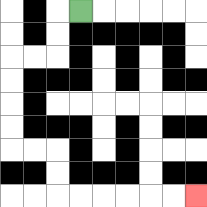{'start': '[3, 0]', 'end': '[8, 8]', 'path_directions': 'L,D,D,L,L,D,D,D,D,R,R,D,D,R,R,R,R,R,R', 'path_coordinates': '[[3, 0], [2, 0], [2, 1], [2, 2], [1, 2], [0, 2], [0, 3], [0, 4], [0, 5], [0, 6], [1, 6], [2, 6], [2, 7], [2, 8], [3, 8], [4, 8], [5, 8], [6, 8], [7, 8], [8, 8]]'}